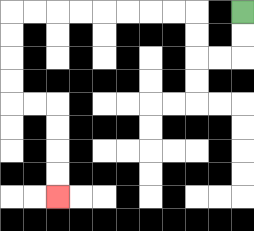{'start': '[10, 0]', 'end': '[2, 8]', 'path_directions': 'D,D,L,L,U,U,L,L,L,L,L,L,L,L,D,D,D,D,R,R,D,D,D,D', 'path_coordinates': '[[10, 0], [10, 1], [10, 2], [9, 2], [8, 2], [8, 1], [8, 0], [7, 0], [6, 0], [5, 0], [4, 0], [3, 0], [2, 0], [1, 0], [0, 0], [0, 1], [0, 2], [0, 3], [0, 4], [1, 4], [2, 4], [2, 5], [2, 6], [2, 7], [2, 8]]'}